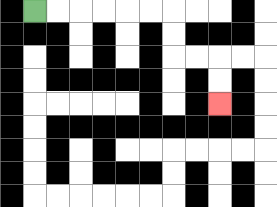{'start': '[1, 0]', 'end': '[9, 4]', 'path_directions': 'R,R,R,R,R,R,D,D,R,R,D,D', 'path_coordinates': '[[1, 0], [2, 0], [3, 0], [4, 0], [5, 0], [6, 0], [7, 0], [7, 1], [7, 2], [8, 2], [9, 2], [9, 3], [9, 4]]'}